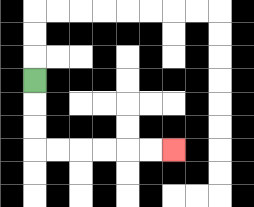{'start': '[1, 3]', 'end': '[7, 6]', 'path_directions': 'D,D,D,R,R,R,R,R,R', 'path_coordinates': '[[1, 3], [1, 4], [1, 5], [1, 6], [2, 6], [3, 6], [4, 6], [5, 6], [6, 6], [7, 6]]'}